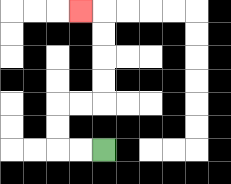{'start': '[4, 6]', 'end': '[3, 0]', 'path_directions': 'L,L,U,U,R,R,U,U,U,U,L', 'path_coordinates': '[[4, 6], [3, 6], [2, 6], [2, 5], [2, 4], [3, 4], [4, 4], [4, 3], [4, 2], [4, 1], [4, 0], [3, 0]]'}